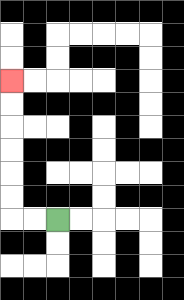{'start': '[2, 9]', 'end': '[0, 3]', 'path_directions': 'L,L,U,U,U,U,U,U', 'path_coordinates': '[[2, 9], [1, 9], [0, 9], [0, 8], [0, 7], [0, 6], [0, 5], [0, 4], [0, 3]]'}